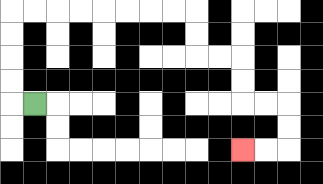{'start': '[1, 4]', 'end': '[10, 6]', 'path_directions': 'L,U,U,U,U,R,R,R,R,R,R,R,R,D,D,R,R,D,D,R,R,D,D,L,L', 'path_coordinates': '[[1, 4], [0, 4], [0, 3], [0, 2], [0, 1], [0, 0], [1, 0], [2, 0], [3, 0], [4, 0], [5, 0], [6, 0], [7, 0], [8, 0], [8, 1], [8, 2], [9, 2], [10, 2], [10, 3], [10, 4], [11, 4], [12, 4], [12, 5], [12, 6], [11, 6], [10, 6]]'}